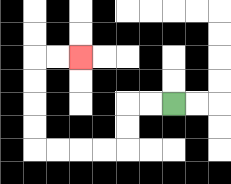{'start': '[7, 4]', 'end': '[3, 2]', 'path_directions': 'L,L,D,D,L,L,L,L,U,U,U,U,R,R', 'path_coordinates': '[[7, 4], [6, 4], [5, 4], [5, 5], [5, 6], [4, 6], [3, 6], [2, 6], [1, 6], [1, 5], [1, 4], [1, 3], [1, 2], [2, 2], [3, 2]]'}